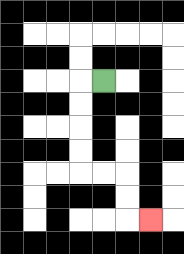{'start': '[4, 3]', 'end': '[6, 9]', 'path_directions': 'L,D,D,D,D,R,R,D,D,R', 'path_coordinates': '[[4, 3], [3, 3], [3, 4], [3, 5], [3, 6], [3, 7], [4, 7], [5, 7], [5, 8], [5, 9], [6, 9]]'}